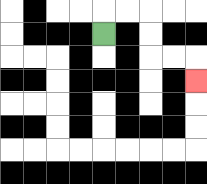{'start': '[4, 1]', 'end': '[8, 3]', 'path_directions': 'U,R,R,D,D,R,R,D', 'path_coordinates': '[[4, 1], [4, 0], [5, 0], [6, 0], [6, 1], [6, 2], [7, 2], [8, 2], [8, 3]]'}